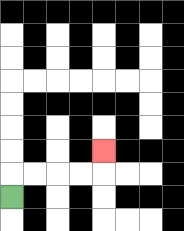{'start': '[0, 8]', 'end': '[4, 6]', 'path_directions': 'U,R,R,R,R,U', 'path_coordinates': '[[0, 8], [0, 7], [1, 7], [2, 7], [3, 7], [4, 7], [4, 6]]'}